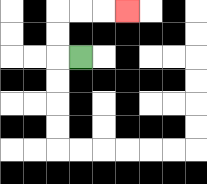{'start': '[3, 2]', 'end': '[5, 0]', 'path_directions': 'L,U,U,R,R,R', 'path_coordinates': '[[3, 2], [2, 2], [2, 1], [2, 0], [3, 0], [4, 0], [5, 0]]'}